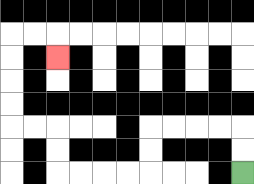{'start': '[10, 7]', 'end': '[2, 2]', 'path_directions': 'U,U,L,L,L,L,D,D,L,L,L,L,U,U,L,L,U,U,U,U,R,R,D', 'path_coordinates': '[[10, 7], [10, 6], [10, 5], [9, 5], [8, 5], [7, 5], [6, 5], [6, 6], [6, 7], [5, 7], [4, 7], [3, 7], [2, 7], [2, 6], [2, 5], [1, 5], [0, 5], [0, 4], [0, 3], [0, 2], [0, 1], [1, 1], [2, 1], [2, 2]]'}